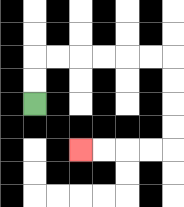{'start': '[1, 4]', 'end': '[3, 6]', 'path_directions': 'U,U,R,R,R,R,R,R,D,D,D,D,L,L,L,L', 'path_coordinates': '[[1, 4], [1, 3], [1, 2], [2, 2], [3, 2], [4, 2], [5, 2], [6, 2], [7, 2], [7, 3], [7, 4], [7, 5], [7, 6], [6, 6], [5, 6], [4, 6], [3, 6]]'}